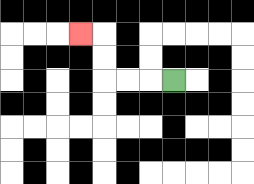{'start': '[7, 3]', 'end': '[3, 1]', 'path_directions': 'L,L,L,U,U,L', 'path_coordinates': '[[7, 3], [6, 3], [5, 3], [4, 3], [4, 2], [4, 1], [3, 1]]'}